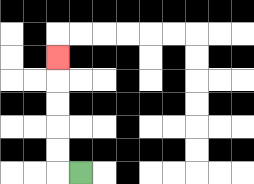{'start': '[3, 7]', 'end': '[2, 2]', 'path_directions': 'L,U,U,U,U,U', 'path_coordinates': '[[3, 7], [2, 7], [2, 6], [2, 5], [2, 4], [2, 3], [2, 2]]'}